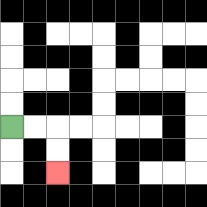{'start': '[0, 5]', 'end': '[2, 7]', 'path_directions': 'R,R,D,D', 'path_coordinates': '[[0, 5], [1, 5], [2, 5], [2, 6], [2, 7]]'}